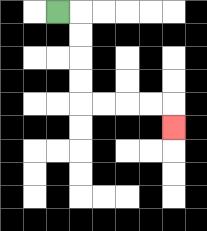{'start': '[2, 0]', 'end': '[7, 5]', 'path_directions': 'R,D,D,D,D,R,R,R,R,D', 'path_coordinates': '[[2, 0], [3, 0], [3, 1], [3, 2], [3, 3], [3, 4], [4, 4], [5, 4], [6, 4], [7, 4], [7, 5]]'}